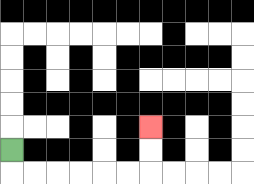{'start': '[0, 6]', 'end': '[6, 5]', 'path_directions': 'D,R,R,R,R,R,R,U,U', 'path_coordinates': '[[0, 6], [0, 7], [1, 7], [2, 7], [3, 7], [4, 7], [5, 7], [6, 7], [6, 6], [6, 5]]'}